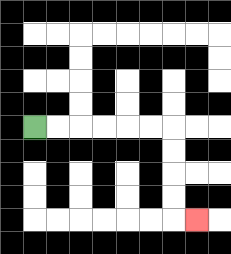{'start': '[1, 5]', 'end': '[8, 9]', 'path_directions': 'R,R,R,R,R,R,D,D,D,D,R', 'path_coordinates': '[[1, 5], [2, 5], [3, 5], [4, 5], [5, 5], [6, 5], [7, 5], [7, 6], [7, 7], [7, 8], [7, 9], [8, 9]]'}